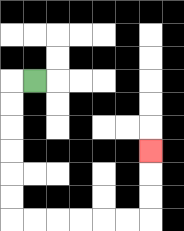{'start': '[1, 3]', 'end': '[6, 6]', 'path_directions': 'L,D,D,D,D,D,D,R,R,R,R,R,R,U,U,U', 'path_coordinates': '[[1, 3], [0, 3], [0, 4], [0, 5], [0, 6], [0, 7], [0, 8], [0, 9], [1, 9], [2, 9], [3, 9], [4, 9], [5, 9], [6, 9], [6, 8], [6, 7], [6, 6]]'}